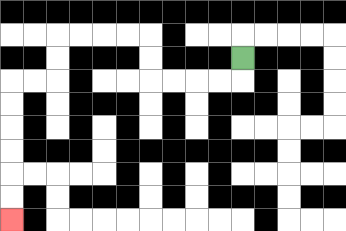{'start': '[10, 2]', 'end': '[0, 9]', 'path_directions': 'D,L,L,L,L,U,U,L,L,L,L,D,D,L,L,D,D,D,D,D,D', 'path_coordinates': '[[10, 2], [10, 3], [9, 3], [8, 3], [7, 3], [6, 3], [6, 2], [6, 1], [5, 1], [4, 1], [3, 1], [2, 1], [2, 2], [2, 3], [1, 3], [0, 3], [0, 4], [0, 5], [0, 6], [0, 7], [0, 8], [0, 9]]'}